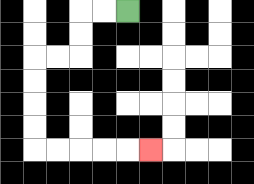{'start': '[5, 0]', 'end': '[6, 6]', 'path_directions': 'L,L,D,D,L,L,D,D,D,D,R,R,R,R,R', 'path_coordinates': '[[5, 0], [4, 0], [3, 0], [3, 1], [3, 2], [2, 2], [1, 2], [1, 3], [1, 4], [1, 5], [1, 6], [2, 6], [3, 6], [4, 6], [5, 6], [6, 6]]'}